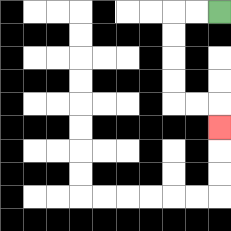{'start': '[9, 0]', 'end': '[9, 5]', 'path_directions': 'L,L,D,D,D,D,R,R,D', 'path_coordinates': '[[9, 0], [8, 0], [7, 0], [7, 1], [7, 2], [7, 3], [7, 4], [8, 4], [9, 4], [9, 5]]'}